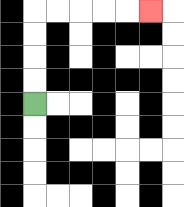{'start': '[1, 4]', 'end': '[6, 0]', 'path_directions': 'U,U,U,U,R,R,R,R,R', 'path_coordinates': '[[1, 4], [1, 3], [1, 2], [1, 1], [1, 0], [2, 0], [3, 0], [4, 0], [5, 0], [6, 0]]'}